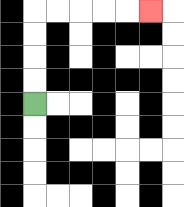{'start': '[1, 4]', 'end': '[6, 0]', 'path_directions': 'U,U,U,U,R,R,R,R,R', 'path_coordinates': '[[1, 4], [1, 3], [1, 2], [1, 1], [1, 0], [2, 0], [3, 0], [4, 0], [5, 0], [6, 0]]'}